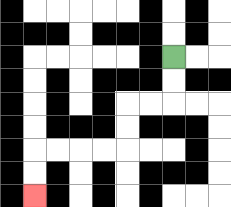{'start': '[7, 2]', 'end': '[1, 8]', 'path_directions': 'D,D,L,L,D,D,L,L,L,L,D,D', 'path_coordinates': '[[7, 2], [7, 3], [7, 4], [6, 4], [5, 4], [5, 5], [5, 6], [4, 6], [3, 6], [2, 6], [1, 6], [1, 7], [1, 8]]'}